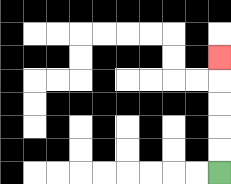{'start': '[9, 7]', 'end': '[9, 2]', 'path_directions': 'U,U,U,U,U', 'path_coordinates': '[[9, 7], [9, 6], [9, 5], [9, 4], [9, 3], [9, 2]]'}